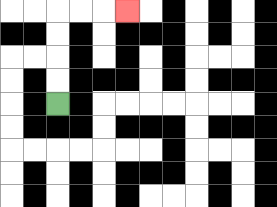{'start': '[2, 4]', 'end': '[5, 0]', 'path_directions': 'U,U,U,U,R,R,R', 'path_coordinates': '[[2, 4], [2, 3], [2, 2], [2, 1], [2, 0], [3, 0], [4, 0], [5, 0]]'}